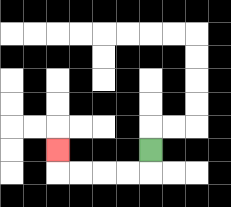{'start': '[6, 6]', 'end': '[2, 6]', 'path_directions': 'D,L,L,L,L,U', 'path_coordinates': '[[6, 6], [6, 7], [5, 7], [4, 7], [3, 7], [2, 7], [2, 6]]'}